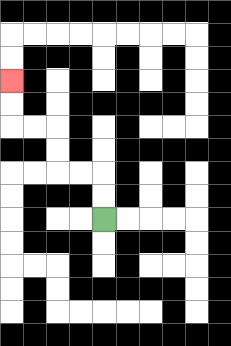{'start': '[4, 9]', 'end': '[0, 3]', 'path_directions': 'U,U,L,L,U,U,L,L,U,U', 'path_coordinates': '[[4, 9], [4, 8], [4, 7], [3, 7], [2, 7], [2, 6], [2, 5], [1, 5], [0, 5], [0, 4], [0, 3]]'}